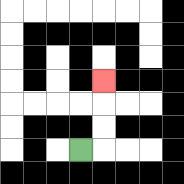{'start': '[3, 6]', 'end': '[4, 3]', 'path_directions': 'R,U,U,U', 'path_coordinates': '[[3, 6], [4, 6], [4, 5], [4, 4], [4, 3]]'}